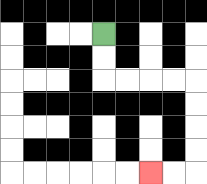{'start': '[4, 1]', 'end': '[6, 7]', 'path_directions': 'D,D,R,R,R,R,D,D,D,D,L,L', 'path_coordinates': '[[4, 1], [4, 2], [4, 3], [5, 3], [6, 3], [7, 3], [8, 3], [8, 4], [8, 5], [8, 6], [8, 7], [7, 7], [6, 7]]'}